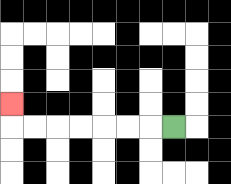{'start': '[7, 5]', 'end': '[0, 4]', 'path_directions': 'L,L,L,L,L,L,L,U', 'path_coordinates': '[[7, 5], [6, 5], [5, 5], [4, 5], [3, 5], [2, 5], [1, 5], [0, 5], [0, 4]]'}